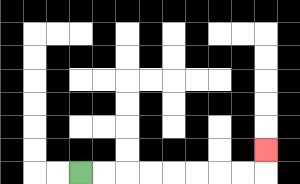{'start': '[3, 7]', 'end': '[11, 6]', 'path_directions': 'R,R,R,R,R,R,R,R,U', 'path_coordinates': '[[3, 7], [4, 7], [5, 7], [6, 7], [7, 7], [8, 7], [9, 7], [10, 7], [11, 7], [11, 6]]'}